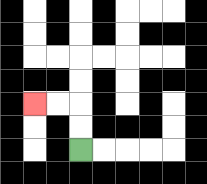{'start': '[3, 6]', 'end': '[1, 4]', 'path_directions': 'U,U,L,L', 'path_coordinates': '[[3, 6], [3, 5], [3, 4], [2, 4], [1, 4]]'}